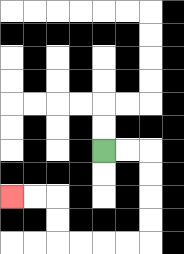{'start': '[4, 6]', 'end': '[0, 8]', 'path_directions': 'R,R,D,D,D,D,L,L,L,L,U,U,L,L', 'path_coordinates': '[[4, 6], [5, 6], [6, 6], [6, 7], [6, 8], [6, 9], [6, 10], [5, 10], [4, 10], [3, 10], [2, 10], [2, 9], [2, 8], [1, 8], [0, 8]]'}